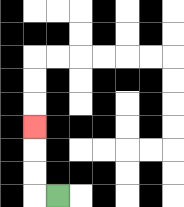{'start': '[2, 8]', 'end': '[1, 5]', 'path_directions': 'L,U,U,U', 'path_coordinates': '[[2, 8], [1, 8], [1, 7], [1, 6], [1, 5]]'}